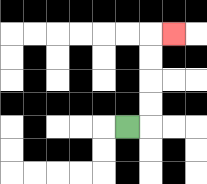{'start': '[5, 5]', 'end': '[7, 1]', 'path_directions': 'R,U,U,U,U,R', 'path_coordinates': '[[5, 5], [6, 5], [6, 4], [6, 3], [6, 2], [6, 1], [7, 1]]'}